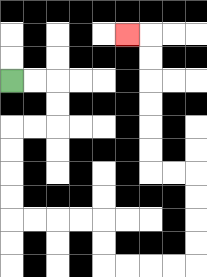{'start': '[0, 3]', 'end': '[5, 1]', 'path_directions': 'R,R,D,D,L,L,D,D,D,D,R,R,R,R,D,D,R,R,R,R,U,U,U,U,L,L,U,U,U,U,U,U,L', 'path_coordinates': '[[0, 3], [1, 3], [2, 3], [2, 4], [2, 5], [1, 5], [0, 5], [0, 6], [0, 7], [0, 8], [0, 9], [1, 9], [2, 9], [3, 9], [4, 9], [4, 10], [4, 11], [5, 11], [6, 11], [7, 11], [8, 11], [8, 10], [8, 9], [8, 8], [8, 7], [7, 7], [6, 7], [6, 6], [6, 5], [6, 4], [6, 3], [6, 2], [6, 1], [5, 1]]'}